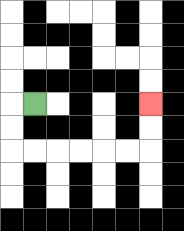{'start': '[1, 4]', 'end': '[6, 4]', 'path_directions': 'L,D,D,R,R,R,R,R,R,U,U', 'path_coordinates': '[[1, 4], [0, 4], [0, 5], [0, 6], [1, 6], [2, 6], [3, 6], [4, 6], [5, 6], [6, 6], [6, 5], [6, 4]]'}